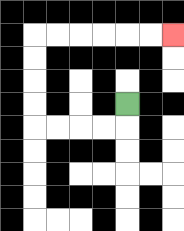{'start': '[5, 4]', 'end': '[7, 1]', 'path_directions': 'D,L,L,L,L,U,U,U,U,R,R,R,R,R,R', 'path_coordinates': '[[5, 4], [5, 5], [4, 5], [3, 5], [2, 5], [1, 5], [1, 4], [1, 3], [1, 2], [1, 1], [2, 1], [3, 1], [4, 1], [5, 1], [6, 1], [7, 1]]'}